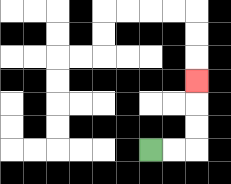{'start': '[6, 6]', 'end': '[8, 3]', 'path_directions': 'R,R,U,U,U', 'path_coordinates': '[[6, 6], [7, 6], [8, 6], [8, 5], [8, 4], [8, 3]]'}